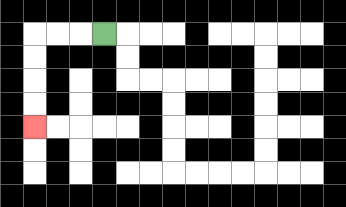{'start': '[4, 1]', 'end': '[1, 5]', 'path_directions': 'L,L,L,D,D,D,D', 'path_coordinates': '[[4, 1], [3, 1], [2, 1], [1, 1], [1, 2], [1, 3], [1, 4], [1, 5]]'}